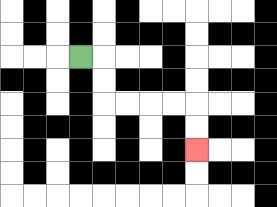{'start': '[3, 2]', 'end': '[8, 6]', 'path_directions': 'R,D,D,R,R,R,R,D,D', 'path_coordinates': '[[3, 2], [4, 2], [4, 3], [4, 4], [5, 4], [6, 4], [7, 4], [8, 4], [8, 5], [8, 6]]'}